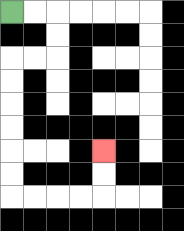{'start': '[0, 0]', 'end': '[4, 6]', 'path_directions': 'R,R,D,D,L,L,D,D,D,D,D,D,R,R,R,R,U,U', 'path_coordinates': '[[0, 0], [1, 0], [2, 0], [2, 1], [2, 2], [1, 2], [0, 2], [0, 3], [0, 4], [0, 5], [0, 6], [0, 7], [0, 8], [1, 8], [2, 8], [3, 8], [4, 8], [4, 7], [4, 6]]'}